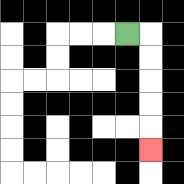{'start': '[5, 1]', 'end': '[6, 6]', 'path_directions': 'R,D,D,D,D,D', 'path_coordinates': '[[5, 1], [6, 1], [6, 2], [6, 3], [6, 4], [6, 5], [6, 6]]'}